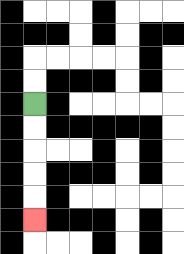{'start': '[1, 4]', 'end': '[1, 9]', 'path_directions': 'D,D,D,D,D', 'path_coordinates': '[[1, 4], [1, 5], [1, 6], [1, 7], [1, 8], [1, 9]]'}